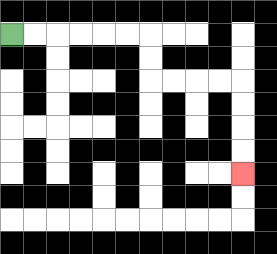{'start': '[0, 1]', 'end': '[10, 7]', 'path_directions': 'R,R,R,R,R,R,D,D,R,R,R,R,D,D,D,D', 'path_coordinates': '[[0, 1], [1, 1], [2, 1], [3, 1], [4, 1], [5, 1], [6, 1], [6, 2], [6, 3], [7, 3], [8, 3], [9, 3], [10, 3], [10, 4], [10, 5], [10, 6], [10, 7]]'}